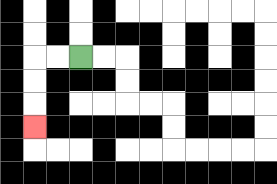{'start': '[3, 2]', 'end': '[1, 5]', 'path_directions': 'L,L,D,D,D', 'path_coordinates': '[[3, 2], [2, 2], [1, 2], [1, 3], [1, 4], [1, 5]]'}